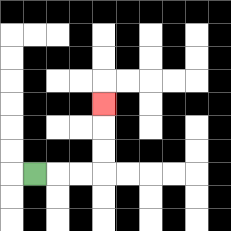{'start': '[1, 7]', 'end': '[4, 4]', 'path_directions': 'R,R,R,U,U,U', 'path_coordinates': '[[1, 7], [2, 7], [3, 7], [4, 7], [4, 6], [4, 5], [4, 4]]'}